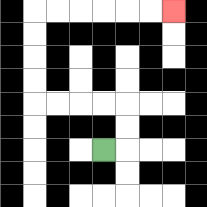{'start': '[4, 6]', 'end': '[7, 0]', 'path_directions': 'R,U,U,L,L,L,L,U,U,U,U,R,R,R,R,R,R', 'path_coordinates': '[[4, 6], [5, 6], [5, 5], [5, 4], [4, 4], [3, 4], [2, 4], [1, 4], [1, 3], [1, 2], [1, 1], [1, 0], [2, 0], [3, 0], [4, 0], [5, 0], [6, 0], [7, 0]]'}